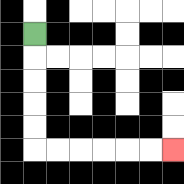{'start': '[1, 1]', 'end': '[7, 6]', 'path_directions': 'D,D,D,D,D,R,R,R,R,R,R', 'path_coordinates': '[[1, 1], [1, 2], [1, 3], [1, 4], [1, 5], [1, 6], [2, 6], [3, 6], [4, 6], [5, 6], [6, 6], [7, 6]]'}